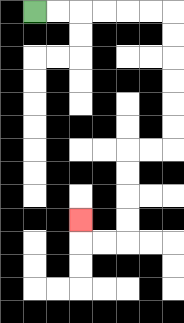{'start': '[1, 0]', 'end': '[3, 9]', 'path_directions': 'R,R,R,R,R,R,D,D,D,D,D,D,L,L,D,D,D,D,L,L,U', 'path_coordinates': '[[1, 0], [2, 0], [3, 0], [4, 0], [5, 0], [6, 0], [7, 0], [7, 1], [7, 2], [7, 3], [7, 4], [7, 5], [7, 6], [6, 6], [5, 6], [5, 7], [5, 8], [5, 9], [5, 10], [4, 10], [3, 10], [3, 9]]'}